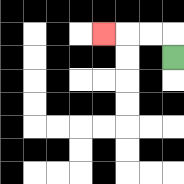{'start': '[7, 2]', 'end': '[4, 1]', 'path_directions': 'U,L,L,L', 'path_coordinates': '[[7, 2], [7, 1], [6, 1], [5, 1], [4, 1]]'}